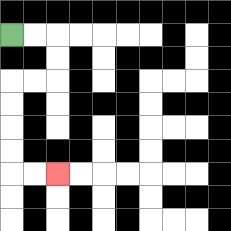{'start': '[0, 1]', 'end': '[2, 7]', 'path_directions': 'R,R,D,D,L,L,D,D,D,D,R,R', 'path_coordinates': '[[0, 1], [1, 1], [2, 1], [2, 2], [2, 3], [1, 3], [0, 3], [0, 4], [0, 5], [0, 6], [0, 7], [1, 7], [2, 7]]'}